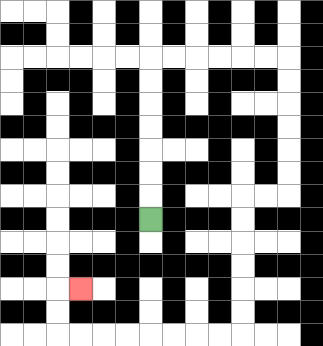{'start': '[6, 9]', 'end': '[3, 12]', 'path_directions': 'U,U,U,U,U,U,U,R,R,R,R,R,R,D,D,D,D,D,D,L,L,D,D,D,D,D,D,L,L,L,L,L,L,L,L,U,U,R', 'path_coordinates': '[[6, 9], [6, 8], [6, 7], [6, 6], [6, 5], [6, 4], [6, 3], [6, 2], [7, 2], [8, 2], [9, 2], [10, 2], [11, 2], [12, 2], [12, 3], [12, 4], [12, 5], [12, 6], [12, 7], [12, 8], [11, 8], [10, 8], [10, 9], [10, 10], [10, 11], [10, 12], [10, 13], [10, 14], [9, 14], [8, 14], [7, 14], [6, 14], [5, 14], [4, 14], [3, 14], [2, 14], [2, 13], [2, 12], [3, 12]]'}